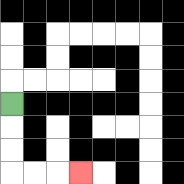{'start': '[0, 4]', 'end': '[3, 7]', 'path_directions': 'D,D,D,R,R,R', 'path_coordinates': '[[0, 4], [0, 5], [0, 6], [0, 7], [1, 7], [2, 7], [3, 7]]'}